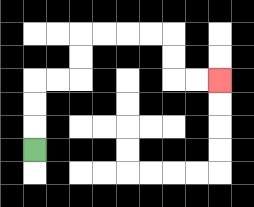{'start': '[1, 6]', 'end': '[9, 3]', 'path_directions': 'U,U,U,R,R,U,U,R,R,R,R,D,D,R,R', 'path_coordinates': '[[1, 6], [1, 5], [1, 4], [1, 3], [2, 3], [3, 3], [3, 2], [3, 1], [4, 1], [5, 1], [6, 1], [7, 1], [7, 2], [7, 3], [8, 3], [9, 3]]'}